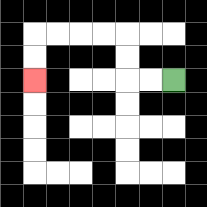{'start': '[7, 3]', 'end': '[1, 3]', 'path_directions': 'L,L,U,U,L,L,L,L,D,D', 'path_coordinates': '[[7, 3], [6, 3], [5, 3], [5, 2], [5, 1], [4, 1], [3, 1], [2, 1], [1, 1], [1, 2], [1, 3]]'}